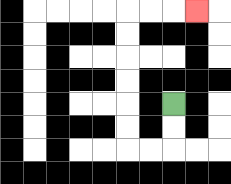{'start': '[7, 4]', 'end': '[8, 0]', 'path_directions': 'D,D,L,L,U,U,U,U,U,U,R,R,R', 'path_coordinates': '[[7, 4], [7, 5], [7, 6], [6, 6], [5, 6], [5, 5], [5, 4], [5, 3], [5, 2], [5, 1], [5, 0], [6, 0], [7, 0], [8, 0]]'}